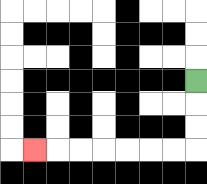{'start': '[8, 3]', 'end': '[1, 6]', 'path_directions': 'D,D,D,L,L,L,L,L,L,L', 'path_coordinates': '[[8, 3], [8, 4], [8, 5], [8, 6], [7, 6], [6, 6], [5, 6], [4, 6], [3, 6], [2, 6], [1, 6]]'}